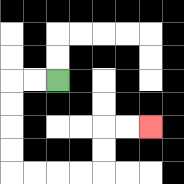{'start': '[2, 3]', 'end': '[6, 5]', 'path_directions': 'L,L,D,D,D,D,R,R,R,R,U,U,R,R', 'path_coordinates': '[[2, 3], [1, 3], [0, 3], [0, 4], [0, 5], [0, 6], [0, 7], [1, 7], [2, 7], [3, 7], [4, 7], [4, 6], [4, 5], [5, 5], [6, 5]]'}